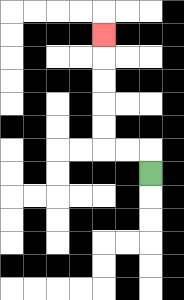{'start': '[6, 7]', 'end': '[4, 1]', 'path_directions': 'U,L,L,U,U,U,U,U', 'path_coordinates': '[[6, 7], [6, 6], [5, 6], [4, 6], [4, 5], [4, 4], [4, 3], [4, 2], [4, 1]]'}